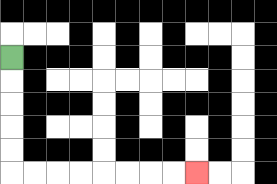{'start': '[0, 2]', 'end': '[8, 7]', 'path_directions': 'D,D,D,D,D,R,R,R,R,R,R,R,R', 'path_coordinates': '[[0, 2], [0, 3], [0, 4], [0, 5], [0, 6], [0, 7], [1, 7], [2, 7], [3, 7], [4, 7], [5, 7], [6, 7], [7, 7], [8, 7]]'}